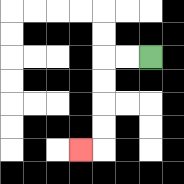{'start': '[6, 2]', 'end': '[3, 6]', 'path_directions': 'L,L,D,D,D,D,L', 'path_coordinates': '[[6, 2], [5, 2], [4, 2], [4, 3], [4, 4], [4, 5], [4, 6], [3, 6]]'}